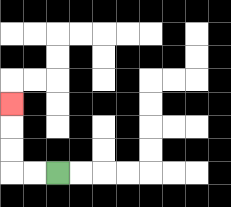{'start': '[2, 7]', 'end': '[0, 4]', 'path_directions': 'L,L,U,U,U', 'path_coordinates': '[[2, 7], [1, 7], [0, 7], [0, 6], [0, 5], [0, 4]]'}